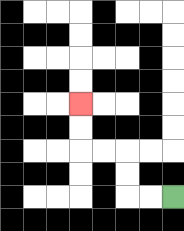{'start': '[7, 8]', 'end': '[3, 4]', 'path_directions': 'L,L,U,U,L,L,U,U', 'path_coordinates': '[[7, 8], [6, 8], [5, 8], [5, 7], [5, 6], [4, 6], [3, 6], [3, 5], [3, 4]]'}